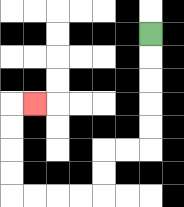{'start': '[6, 1]', 'end': '[1, 4]', 'path_directions': 'D,D,D,D,D,L,L,D,D,L,L,L,L,U,U,U,U,R', 'path_coordinates': '[[6, 1], [6, 2], [6, 3], [6, 4], [6, 5], [6, 6], [5, 6], [4, 6], [4, 7], [4, 8], [3, 8], [2, 8], [1, 8], [0, 8], [0, 7], [0, 6], [0, 5], [0, 4], [1, 4]]'}